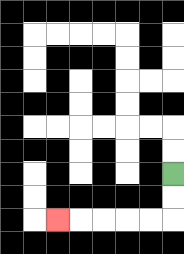{'start': '[7, 7]', 'end': '[2, 9]', 'path_directions': 'D,D,L,L,L,L,L', 'path_coordinates': '[[7, 7], [7, 8], [7, 9], [6, 9], [5, 9], [4, 9], [3, 9], [2, 9]]'}